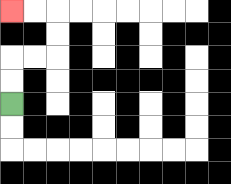{'start': '[0, 4]', 'end': '[0, 0]', 'path_directions': 'U,U,R,R,U,U,L,L', 'path_coordinates': '[[0, 4], [0, 3], [0, 2], [1, 2], [2, 2], [2, 1], [2, 0], [1, 0], [0, 0]]'}